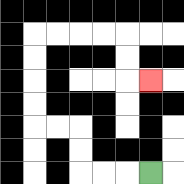{'start': '[6, 7]', 'end': '[6, 3]', 'path_directions': 'L,L,L,U,U,L,L,U,U,U,U,R,R,R,R,D,D,R', 'path_coordinates': '[[6, 7], [5, 7], [4, 7], [3, 7], [3, 6], [3, 5], [2, 5], [1, 5], [1, 4], [1, 3], [1, 2], [1, 1], [2, 1], [3, 1], [4, 1], [5, 1], [5, 2], [5, 3], [6, 3]]'}